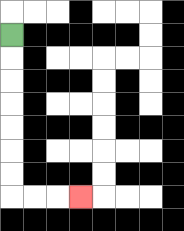{'start': '[0, 1]', 'end': '[3, 8]', 'path_directions': 'D,D,D,D,D,D,D,R,R,R', 'path_coordinates': '[[0, 1], [0, 2], [0, 3], [0, 4], [0, 5], [0, 6], [0, 7], [0, 8], [1, 8], [2, 8], [3, 8]]'}